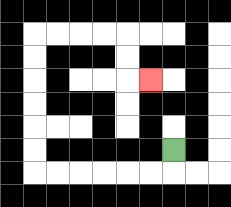{'start': '[7, 6]', 'end': '[6, 3]', 'path_directions': 'D,L,L,L,L,L,L,U,U,U,U,U,U,R,R,R,R,D,D,R', 'path_coordinates': '[[7, 6], [7, 7], [6, 7], [5, 7], [4, 7], [3, 7], [2, 7], [1, 7], [1, 6], [1, 5], [1, 4], [1, 3], [1, 2], [1, 1], [2, 1], [3, 1], [4, 1], [5, 1], [5, 2], [5, 3], [6, 3]]'}